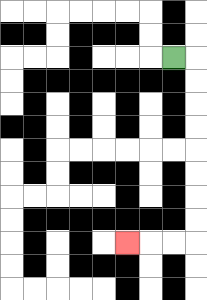{'start': '[7, 2]', 'end': '[5, 10]', 'path_directions': 'R,D,D,D,D,D,D,D,D,L,L,L', 'path_coordinates': '[[7, 2], [8, 2], [8, 3], [8, 4], [8, 5], [8, 6], [8, 7], [8, 8], [8, 9], [8, 10], [7, 10], [6, 10], [5, 10]]'}